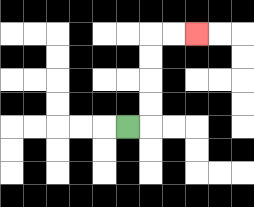{'start': '[5, 5]', 'end': '[8, 1]', 'path_directions': 'R,U,U,U,U,R,R', 'path_coordinates': '[[5, 5], [6, 5], [6, 4], [6, 3], [6, 2], [6, 1], [7, 1], [8, 1]]'}